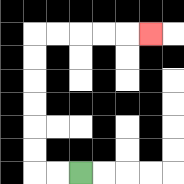{'start': '[3, 7]', 'end': '[6, 1]', 'path_directions': 'L,L,U,U,U,U,U,U,R,R,R,R,R', 'path_coordinates': '[[3, 7], [2, 7], [1, 7], [1, 6], [1, 5], [1, 4], [1, 3], [1, 2], [1, 1], [2, 1], [3, 1], [4, 1], [5, 1], [6, 1]]'}